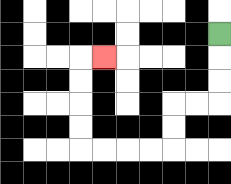{'start': '[9, 1]', 'end': '[4, 2]', 'path_directions': 'D,D,D,L,L,D,D,L,L,L,L,U,U,U,U,R', 'path_coordinates': '[[9, 1], [9, 2], [9, 3], [9, 4], [8, 4], [7, 4], [7, 5], [7, 6], [6, 6], [5, 6], [4, 6], [3, 6], [3, 5], [3, 4], [3, 3], [3, 2], [4, 2]]'}